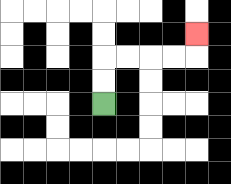{'start': '[4, 4]', 'end': '[8, 1]', 'path_directions': 'U,U,R,R,R,R,U', 'path_coordinates': '[[4, 4], [4, 3], [4, 2], [5, 2], [6, 2], [7, 2], [8, 2], [8, 1]]'}